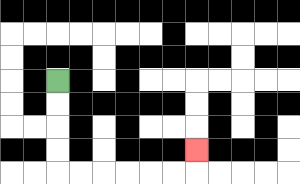{'start': '[2, 3]', 'end': '[8, 6]', 'path_directions': 'D,D,D,D,R,R,R,R,R,R,U', 'path_coordinates': '[[2, 3], [2, 4], [2, 5], [2, 6], [2, 7], [3, 7], [4, 7], [5, 7], [6, 7], [7, 7], [8, 7], [8, 6]]'}